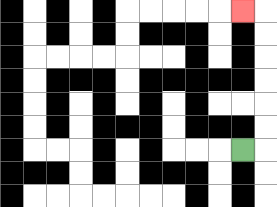{'start': '[10, 6]', 'end': '[10, 0]', 'path_directions': 'R,U,U,U,U,U,U,L', 'path_coordinates': '[[10, 6], [11, 6], [11, 5], [11, 4], [11, 3], [11, 2], [11, 1], [11, 0], [10, 0]]'}